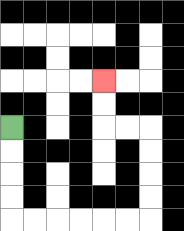{'start': '[0, 5]', 'end': '[4, 3]', 'path_directions': 'D,D,D,D,R,R,R,R,R,R,U,U,U,U,L,L,U,U', 'path_coordinates': '[[0, 5], [0, 6], [0, 7], [0, 8], [0, 9], [1, 9], [2, 9], [3, 9], [4, 9], [5, 9], [6, 9], [6, 8], [6, 7], [6, 6], [6, 5], [5, 5], [4, 5], [4, 4], [4, 3]]'}